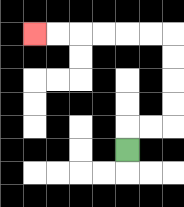{'start': '[5, 6]', 'end': '[1, 1]', 'path_directions': 'U,R,R,U,U,U,U,L,L,L,L,L,L', 'path_coordinates': '[[5, 6], [5, 5], [6, 5], [7, 5], [7, 4], [7, 3], [7, 2], [7, 1], [6, 1], [5, 1], [4, 1], [3, 1], [2, 1], [1, 1]]'}